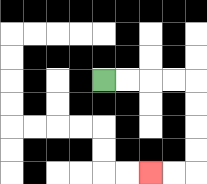{'start': '[4, 3]', 'end': '[6, 7]', 'path_directions': 'R,R,R,R,D,D,D,D,L,L', 'path_coordinates': '[[4, 3], [5, 3], [6, 3], [7, 3], [8, 3], [8, 4], [8, 5], [8, 6], [8, 7], [7, 7], [6, 7]]'}